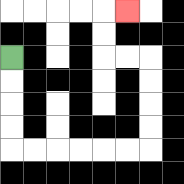{'start': '[0, 2]', 'end': '[5, 0]', 'path_directions': 'D,D,D,D,R,R,R,R,R,R,U,U,U,U,L,L,U,U,R', 'path_coordinates': '[[0, 2], [0, 3], [0, 4], [0, 5], [0, 6], [1, 6], [2, 6], [3, 6], [4, 6], [5, 6], [6, 6], [6, 5], [6, 4], [6, 3], [6, 2], [5, 2], [4, 2], [4, 1], [4, 0], [5, 0]]'}